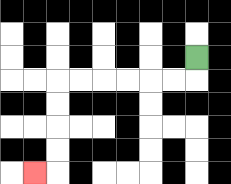{'start': '[8, 2]', 'end': '[1, 7]', 'path_directions': 'D,L,L,L,L,L,L,D,D,D,D,L', 'path_coordinates': '[[8, 2], [8, 3], [7, 3], [6, 3], [5, 3], [4, 3], [3, 3], [2, 3], [2, 4], [2, 5], [2, 6], [2, 7], [1, 7]]'}